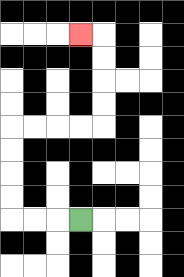{'start': '[3, 9]', 'end': '[3, 1]', 'path_directions': 'L,L,L,U,U,U,U,R,R,R,R,U,U,U,U,L', 'path_coordinates': '[[3, 9], [2, 9], [1, 9], [0, 9], [0, 8], [0, 7], [0, 6], [0, 5], [1, 5], [2, 5], [3, 5], [4, 5], [4, 4], [4, 3], [4, 2], [4, 1], [3, 1]]'}